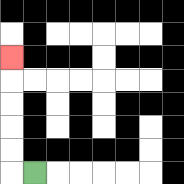{'start': '[1, 7]', 'end': '[0, 2]', 'path_directions': 'L,U,U,U,U,U', 'path_coordinates': '[[1, 7], [0, 7], [0, 6], [0, 5], [0, 4], [0, 3], [0, 2]]'}